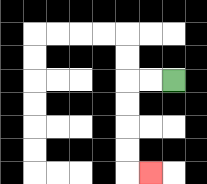{'start': '[7, 3]', 'end': '[6, 7]', 'path_directions': 'L,L,D,D,D,D,R', 'path_coordinates': '[[7, 3], [6, 3], [5, 3], [5, 4], [5, 5], [5, 6], [5, 7], [6, 7]]'}